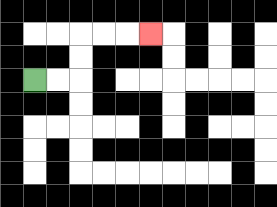{'start': '[1, 3]', 'end': '[6, 1]', 'path_directions': 'R,R,U,U,R,R,R', 'path_coordinates': '[[1, 3], [2, 3], [3, 3], [3, 2], [3, 1], [4, 1], [5, 1], [6, 1]]'}